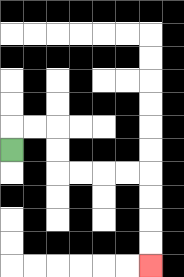{'start': '[0, 6]', 'end': '[6, 11]', 'path_directions': 'U,R,R,D,D,R,R,R,R,D,D,D,D', 'path_coordinates': '[[0, 6], [0, 5], [1, 5], [2, 5], [2, 6], [2, 7], [3, 7], [4, 7], [5, 7], [6, 7], [6, 8], [6, 9], [6, 10], [6, 11]]'}